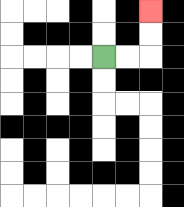{'start': '[4, 2]', 'end': '[6, 0]', 'path_directions': 'R,R,U,U', 'path_coordinates': '[[4, 2], [5, 2], [6, 2], [6, 1], [6, 0]]'}